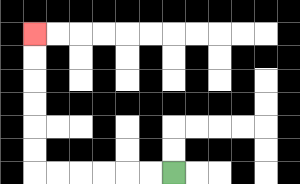{'start': '[7, 7]', 'end': '[1, 1]', 'path_directions': 'L,L,L,L,L,L,U,U,U,U,U,U', 'path_coordinates': '[[7, 7], [6, 7], [5, 7], [4, 7], [3, 7], [2, 7], [1, 7], [1, 6], [1, 5], [1, 4], [1, 3], [1, 2], [1, 1]]'}